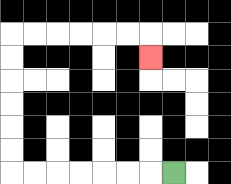{'start': '[7, 7]', 'end': '[6, 2]', 'path_directions': 'L,L,L,L,L,L,L,U,U,U,U,U,U,R,R,R,R,R,R,D', 'path_coordinates': '[[7, 7], [6, 7], [5, 7], [4, 7], [3, 7], [2, 7], [1, 7], [0, 7], [0, 6], [0, 5], [0, 4], [0, 3], [0, 2], [0, 1], [1, 1], [2, 1], [3, 1], [4, 1], [5, 1], [6, 1], [6, 2]]'}